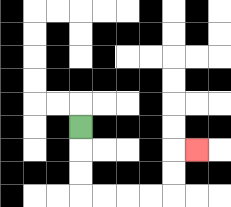{'start': '[3, 5]', 'end': '[8, 6]', 'path_directions': 'D,D,D,R,R,R,R,U,U,R', 'path_coordinates': '[[3, 5], [3, 6], [3, 7], [3, 8], [4, 8], [5, 8], [6, 8], [7, 8], [7, 7], [7, 6], [8, 6]]'}